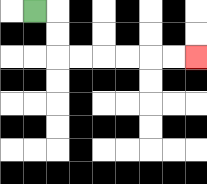{'start': '[1, 0]', 'end': '[8, 2]', 'path_directions': 'R,D,D,R,R,R,R,R,R', 'path_coordinates': '[[1, 0], [2, 0], [2, 1], [2, 2], [3, 2], [4, 2], [5, 2], [6, 2], [7, 2], [8, 2]]'}